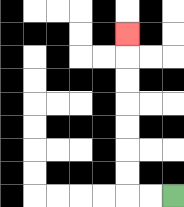{'start': '[7, 8]', 'end': '[5, 1]', 'path_directions': 'L,L,U,U,U,U,U,U,U', 'path_coordinates': '[[7, 8], [6, 8], [5, 8], [5, 7], [5, 6], [5, 5], [5, 4], [5, 3], [5, 2], [5, 1]]'}